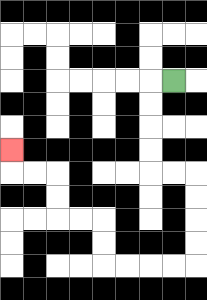{'start': '[7, 3]', 'end': '[0, 6]', 'path_directions': 'L,D,D,D,D,R,R,D,D,D,D,L,L,L,L,U,U,L,L,U,U,L,L,U', 'path_coordinates': '[[7, 3], [6, 3], [6, 4], [6, 5], [6, 6], [6, 7], [7, 7], [8, 7], [8, 8], [8, 9], [8, 10], [8, 11], [7, 11], [6, 11], [5, 11], [4, 11], [4, 10], [4, 9], [3, 9], [2, 9], [2, 8], [2, 7], [1, 7], [0, 7], [0, 6]]'}